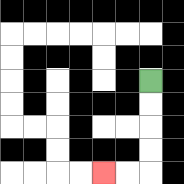{'start': '[6, 3]', 'end': '[4, 7]', 'path_directions': 'D,D,D,D,L,L', 'path_coordinates': '[[6, 3], [6, 4], [6, 5], [6, 6], [6, 7], [5, 7], [4, 7]]'}